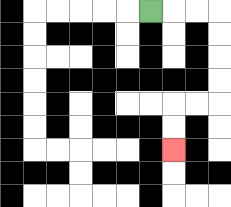{'start': '[6, 0]', 'end': '[7, 6]', 'path_directions': 'R,R,R,D,D,D,D,L,L,D,D', 'path_coordinates': '[[6, 0], [7, 0], [8, 0], [9, 0], [9, 1], [9, 2], [9, 3], [9, 4], [8, 4], [7, 4], [7, 5], [7, 6]]'}